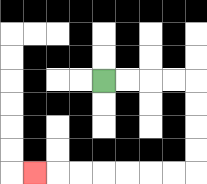{'start': '[4, 3]', 'end': '[1, 7]', 'path_directions': 'R,R,R,R,D,D,D,D,L,L,L,L,L,L,L', 'path_coordinates': '[[4, 3], [5, 3], [6, 3], [7, 3], [8, 3], [8, 4], [8, 5], [8, 6], [8, 7], [7, 7], [6, 7], [5, 7], [4, 7], [3, 7], [2, 7], [1, 7]]'}